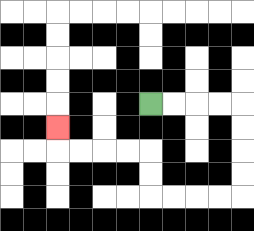{'start': '[6, 4]', 'end': '[2, 5]', 'path_directions': 'R,R,R,R,D,D,D,D,L,L,L,L,U,U,L,L,L,L,U', 'path_coordinates': '[[6, 4], [7, 4], [8, 4], [9, 4], [10, 4], [10, 5], [10, 6], [10, 7], [10, 8], [9, 8], [8, 8], [7, 8], [6, 8], [6, 7], [6, 6], [5, 6], [4, 6], [3, 6], [2, 6], [2, 5]]'}